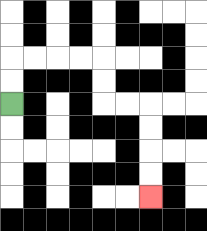{'start': '[0, 4]', 'end': '[6, 8]', 'path_directions': 'U,U,R,R,R,R,D,D,R,R,D,D,D,D', 'path_coordinates': '[[0, 4], [0, 3], [0, 2], [1, 2], [2, 2], [3, 2], [4, 2], [4, 3], [4, 4], [5, 4], [6, 4], [6, 5], [6, 6], [6, 7], [6, 8]]'}